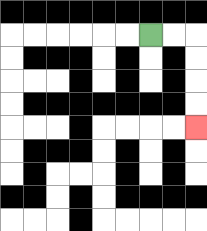{'start': '[6, 1]', 'end': '[8, 5]', 'path_directions': 'R,R,D,D,D,D', 'path_coordinates': '[[6, 1], [7, 1], [8, 1], [8, 2], [8, 3], [8, 4], [8, 5]]'}